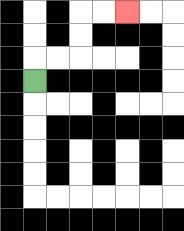{'start': '[1, 3]', 'end': '[5, 0]', 'path_directions': 'U,R,R,U,U,R,R', 'path_coordinates': '[[1, 3], [1, 2], [2, 2], [3, 2], [3, 1], [3, 0], [4, 0], [5, 0]]'}